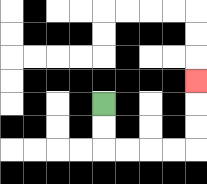{'start': '[4, 4]', 'end': '[8, 3]', 'path_directions': 'D,D,R,R,R,R,U,U,U', 'path_coordinates': '[[4, 4], [4, 5], [4, 6], [5, 6], [6, 6], [7, 6], [8, 6], [8, 5], [8, 4], [8, 3]]'}